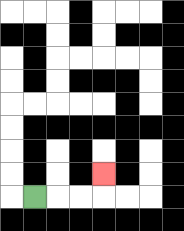{'start': '[1, 8]', 'end': '[4, 7]', 'path_directions': 'R,R,R,U', 'path_coordinates': '[[1, 8], [2, 8], [3, 8], [4, 8], [4, 7]]'}